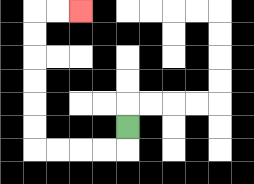{'start': '[5, 5]', 'end': '[3, 0]', 'path_directions': 'D,L,L,L,L,U,U,U,U,U,U,R,R', 'path_coordinates': '[[5, 5], [5, 6], [4, 6], [3, 6], [2, 6], [1, 6], [1, 5], [1, 4], [1, 3], [1, 2], [1, 1], [1, 0], [2, 0], [3, 0]]'}